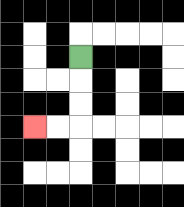{'start': '[3, 2]', 'end': '[1, 5]', 'path_directions': 'D,D,D,L,L', 'path_coordinates': '[[3, 2], [3, 3], [3, 4], [3, 5], [2, 5], [1, 5]]'}